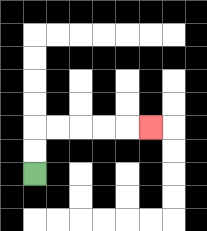{'start': '[1, 7]', 'end': '[6, 5]', 'path_directions': 'U,U,R,R,R,R,R', 'path_coordinates': '[[1, 7], [1, 6], [1, 5], [2, 5], [3, 5], [4, 5], [5, 5], [6, 5]]'}